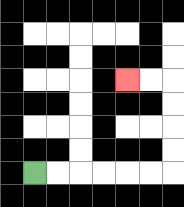{'start': '[1, 7]', 'end': '[5, 3]', 'path_directions': 'R,R,R,R,R,R,U,U,U,U,L,L', 'path_coordinates': '[[1, 7], [2, 7], [3, 7], [4, 7], [5, 7], [6, 7], [7, 7], [7, 6], [7, 5], [7, 4], [7, 3], [6, 3], [5, 3]]'}